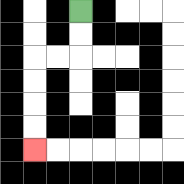{'start': '[3, 0]', 'end': '[1, 6]', 'path_directions': 'D,D,L,L,D,D,D,D', 'path_coordinates': '[[3, 0], [3, 1], [3, 2], [2, 2], [1, 2], [1, 3], [1, 4], [1, 5], [1, 6]]'}